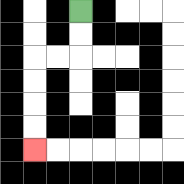{'start': '[3, 0]', 'end': '[1, 6]', 'path_directions': 'D,D,L,L,D,D,D,D', 'path_coordinates': '[[3, 0], [3, 1], [3, 2], [2, 2], [1, 2], [1, 3], [1, 4], [1, 5], [1, 6]]'}